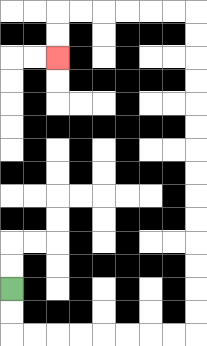{'start': '[0, 12]', 'end': '[2, 2]', 'path_directions': 'D,D,R,R,R,R,R,R,R,R,U,U,U,U,U,U,U,U,U,U,U,U,U,U,L,L,L,L,L,L,D,D', 'path_coordinates': '[[0, 12], [0, 13], [0, 14], [1, 14], [2, 14], [3, 14], [4, 14], [5, 14], [6, 14], [7, 14], [8, 14], [8, 13], [8, 12], [8, 11], [8, 10], [8, 9], [8, 8], [8, 7], [8, 6], [8, 5], [8, 4], [8, 3], [8, 2], [8, 1], [8, 0], [7, 0], [6, 0], [5, 0], [4, 0], [3, 0], [2, 0], [2, 1], [2, 2]]'}